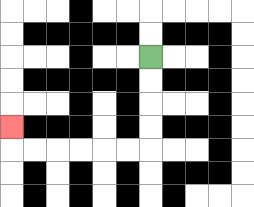{'start': '[6, 2]', 'end': '[0, 5]', 'path_directions': 'D,D,D,D,L,L,L,L,L,L,U', 'path_coordinates': '[[6, 2], [6, 3], [6, 4], [6, 5], [6, 6], [5, 6], [4, 6], [3, 6], [2, 6], [1, 6], [0, 6], [0, 5]]'}